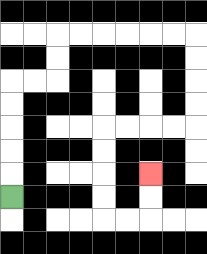{'start': '[0, 8]', 'end': '[6, 7]', 'path_directions': 'U,U,U,U,U,R,R,U,U,R,R,R,R,R,R,D,D,D,D,L,L,L,L,D,D,D,D,R,R,U,U', 'path_coordinates': '[[0, 8], [0, 7], [0, 6], [0, 5], [0, 4], [0, 3], [1, 3], [2, 3], [2, 2], [2, 1], [3, 1], [4, 1], [5, 1], [6, 1], [7, 1], [8, 1], [8, 2], [8, 3], [8, 4], [8, 5], [7, 5], [6, 5], [5, 5], [4, 5], [4, 6], [4, 7], [4, 8], [4, 9], [5, 9], [6, 9], [6, 8], [6, 7]]'}